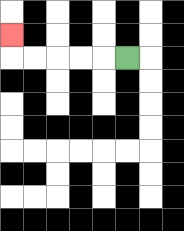{'start': '[5, 2]', 'end': '[0, 1]', 'path_directions': 'L,L,L,L,L,U', 'path_coordinates': '[[5, 2], [4, 2], [3, 2], [2, 2], [1, 2], [0, 2], [0, 1]]'}